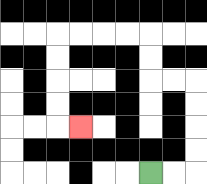{'start': '[6, 7]', 'end': '[3, 5]', 'path_directions': 'R,R,U,U,U,U,L,L,U,U,L,L,L,L,D,D,D,D,R', 'path_coordinates': '[[6, 7], [7, 7], [8, 7], [8, 6], [8, 5], [8, 4], [8, 3], [7, 3], [6, 3], [6, 2], [6, 1], [5, 1], [4, 1], [3, 1], [2, 1], [2, 2], [2, 3], [2, 4], [2, 5], [3, 5]]'}